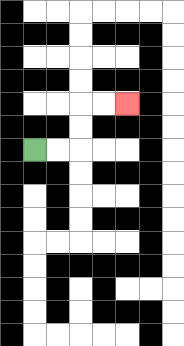{'start': '[1, 6]', 'end': '[5, 4]', 'path_directions': 'R,R,U,U,R,R', 'path_coordinates': '[[1, 6], [2, 6], [3, 6], [3, 5], [3, 4], [4, 4], [5, 4]]'}